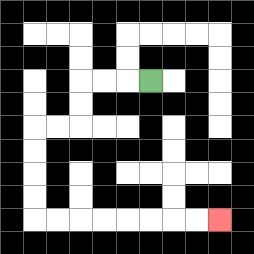{'start': '[6, 3]', 'end': '[9, 9]', 'path_directions': 'L,L,L,D,D,L,L,D,D,D,D,R,R,R,R,R,R,R,R', 'path_coordinates': '[[6, 3], [5, 3], [4, 3], [3, 3], [3, 4], [3, 5], [2, 5], [1, 5], [1, 6], [1, 7], [1, 8], [1, 9], [2, 9], [3, 9], [4, 9], [5, 9], [6, 9], [7, 9], [8, 9], [9, 9]]'}